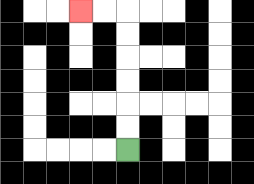{'start': '[5, 6]', 'end': '[3, 0]', 'path_directions': 'U,U,U,U,U,U,L,L', 'path_coordinates': '[[5, 6], [5, 5], [5, 4], [5, 3], [5, 2], [5, 1], [5, 0], [4, 0], [3, 0]]'}